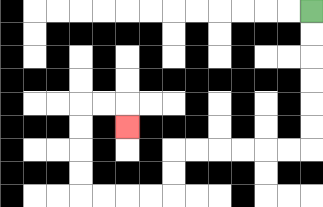{'start': '[13, 0]', 'end': '[5, 5]', 'path_directions': 'D,D,D,D,D,D,L,L,L,L,L,L,D,D,L,L,L,L,U,U,U,U,R,R,D', 'path_coordinates': '[[13, 0], [13, 1], [13, 2], [13, 3], [13, 4], [13, 5], [13, 6], [12, 6], [11, 6], [10, 6], [9, 6], [8, 6], [7, 6], [7, 7], [7, 8], [6, 8], [5, 8], [4, 8], [3, 8], [3, 7], [3, 6], [3, 5], [3, 4], [4, 4], [5, 4], [5, 5]]'}